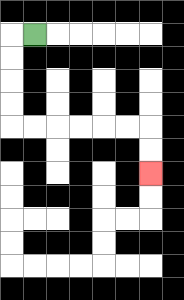{'start': '[1, 1]', 'end': '[6, 7]', 'path_directions': 'L,D,D,D,D,R,R,R,R,R,R,D,D', 'path_coordinates': '[[1, 1], [0, 1], [0, 2], [0, 3], [0, 4], [0, 5], [1, 5], [2, 5], [3, 5], [4, 5], [5, 5], [6, 5], [6, 6], [6, 7]]'}